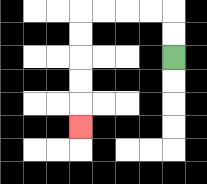{'start': '[7, 2]', 'end': '[3, 5]', 'path_directions': 'U,U,L,L,L,L,D,D,D,D,D', 'path_coordinates': '[[7, 2], [7, 1], [7, 0], [6, 0], [5, 0], [4, 0], [3, 0], [3, 1], [3, 2], [3, 3], [3, 4], [3, 5]]'}